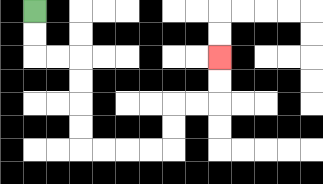{'start': '[1, 0]', 'end': '[9, 2]', 'path_directions': 'D,D,R,R,D,D,D,D,R,R,R,R,U,U,R,R,U,U', 'path_coordinates': '[[1, 0], [1, 1], [1, 2], [2, 2], [3, 2], [3, 3], [3, 4], [3, 5], [3, 6], [4, 6], [5, 6], [6, 6], [7, 6], [7, 5], [7, 4], [8, 4], [9, 4], [9, 3], [9, 2]]'}